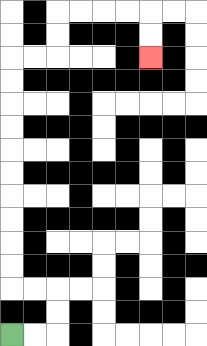{'start': '[0, 14]', 'end': '[6, 2]', 'path_directions': 'R,R,U,U,L,L,U,U,U,U,U,U,U,U,U,U,R,R,U,U,R,R,R,R,D,D', 'path_coordinates': '[[0, 14], [1, 14], [2, 14], [2, 13], [2, 12], [1, 12], [0, 12], [0, 11], [0, 10], [0, 9], [0, 8], [0, 7], [0, 6], [0, 5], [0, 4], [0, 3], [0, 2], [1, 2], [2, 2], [2, 1], [2, 0], [3, 0], [4, 0], [5, 0], [6, 0], [6, 1], [6, 2]]'}